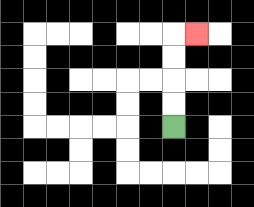{'start': '[7, 5]', 'end': '[8, 1]', 'path_directions': 'U,U,U,U,R', 'path_coordinates': '[[7, 5], [7, 4], [7, 3], [7, 2], [7, 1], [8, 1]]'}